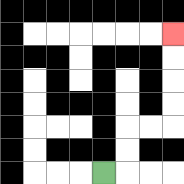{'start': '[4, 7]', 'end': '[7, 1]', 'path_directions': 'R,U,U,R,R,U,U,U,U', 'path_coordinates': '[[4, 7], [5, 7], [5, 6], [5, 5], [6, 5], [7, 5], [7, 4], [7, 3], [7, 2], [7, 1]]'}